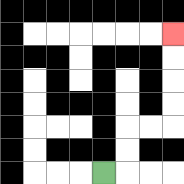{'start': '[4, 7]', 'end': '[7, 1]', 'path_directions': 'R,U,U,R,R,U,U,U,U', 'path_coordinates': '[[4, 7], [5, 7], [5, 6], [5, 5], [6, 5], [7, 5], [7, 4], [7, 3], [7, 2], [7, 1]]'}